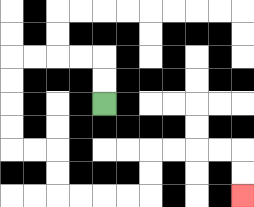{'start': '[4, 4]', 'end': '[10, 8]', 'path_directions': 'U,U,L,L,L,L,D,D,D,D,R,R,D,D,R,R,R,R,U,U,R,R,R,R,D,D', 'path_coordinates': '[[4, 4], [4, 3], [4, 2], [3, 2], [2, 2], [1, 2], [0, 2], [0, 3], [0, 4], [0, 5], [0, 6], [1, 6], [2, 6], [2, 7], [2, 8], [3, 8], [4, 8], [5, 8], [6, 8], [6, 7], [6, 6], [7, 6], [8, 6], [9, 6], [10, 6], [10, 7], [10, 8]]'}